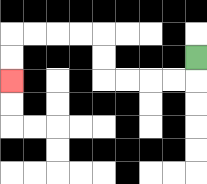{'start': '[8, 2]', 'end': '[0, 3]', 'path_directions': 'D,L,L,L,L,U,U,L,L,L,L,D,D', 'path_coordinates': '[[8, 2], [8, 3], [7, 3], [6, 3], [5, 3], [4, 3], [4, 2], [4, 1], [3, 1], [2, 1], [1, 1], [0, 1], [0, 2], [0, 3]]'}